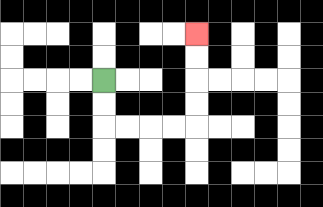{'start': '[4, 3]', 'end': '[8, 1]', 'path_directions': 'D,D,R,R,R,R,U,U,U,U', 'path_coordinates': '[[4, 3], [4, 4], [4, 5], [5, 5], [6, 5], [7, 5], [8, 5], [8, 4], [8, 3], [8, 2], [8, 1]]'}